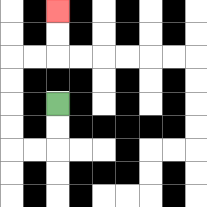{'start': '[2, 4]', 'end': '[2, 0]', 'path_directions': 'D,D,L,L,U,U,U,U,R,R,U,U', 'path_coordinates': '[[2, 4], [2, 5], [2, 6], [1, 6], [0, 6], [0, 5], [0, 4], [0, 3], [0, 2], [1, 2], [2, 2], [2, 1], [2, 0]]'}